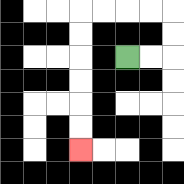{'start': '[5, 2]', 'end': '[3, 6]', 'path_directions': 'R,R,U,U,L,L,L,L,D,D,D,D,D,D', 'path_coordinates': '[[5, 2], [6, 2], [7, 2], [7, 1], [7, 0], [6, 0], [5, 0], [4, 0], [3, 0], [3, 1], [3, 2], [3, 3], [3, 4], [3, 5], [3, 6]]'}